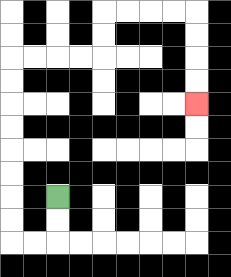{'start': '[2, 8]', 'end': '[8, 4]', 'path_directions': 'D,D,L,L,U,U,U,U,U,U,U,U,R,R,R,R,U,U,R,R,R,R,D,D,D,D', 'path_coordinates': '[[2, 8], [2, 9], [2, 10], [1, 10], [0, 10], [0, 9], [0, 8], [0, 7], [0, 6], [0, 5], [0, 4], [0, 3], [0, 2], [1, 2], [2, 2], [3, 2], [4, 2], [4, 1], [4, 0], [5, 0], [6, 0], [7, 0], [8, 0], [8, 1], [8, 2], [8, 3], [8, 4]]'}